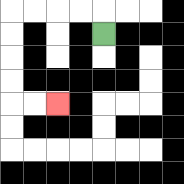{'start': '[4, 1]', 'end': '[2, 4]', 'path_directions': 'U,L,L,L,L,D,D,D,D,R,R', 'path_coordinates': '[[4, 1], [4, 0], [3, 0], [2, 0], [1, 0], [0, 0], [0, 1], [0, 2], [0, 3], [0, 4], [1, 4], [2, 4]]'}